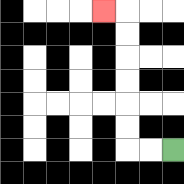{'start': '[7, 6]', 'end': '[4, 0]', 'path_directions': 'L,L,U,U,U,U,U,U,L', 'path_coordinates': '[[7, 6], [6, 6], [5, 6], [5, 5], [5, 4], [5, 3], [5, 2], [5, 1], [5, 0], [4, 0]]'}